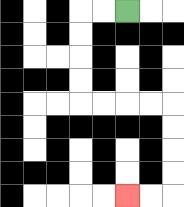{'start': '[5, 0]', 'end': '[5, 8]', 'path_directions': 'L,L,D,D,D,D,R,R,R,R,D,D,D,D,L,L', 'path_coordinates': '[[5, 0], [4, 0], [3, 0], [3, 1], [3, 2], [3, 3], [3, 4], [4, 4], [5, 4], [6, 4], [7, 4], [7, 5], [7, 6], [7, 7], [7, 8], [6, 8], [5, 8]]'}